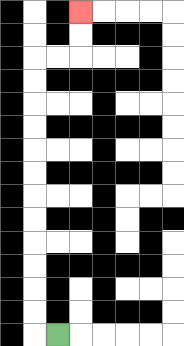{'start': '[2, 14]', 'end': '[3, 0]', 'path_directions': 'L,U,U,U,U,U,U,U,U,U,U,U,U,R,R,U,U', 'path_coordinates': '[[2, 14], [1, 14], [1, 13], [1, 12], [1, 11], [1, 10], [1, 9], [1, 8], [1, 7], [1, 6], [1, 5], [1, 4], [1, 3], [1, 2], [2, 2], [3, 2], [3, 1], [3, 0]]'}